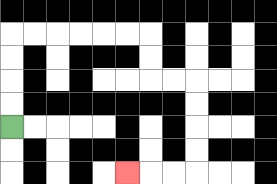{'start': '[0, 5]', 'end': '[5, 7]', 'path_directions': 'U,U,U,U,R,R,R,R,R,R,D,D,R,R,D,D,D,D,L,L,L', 'path_coordinates': '[[0, 5], [0, 4], [0, 3], [0, 2], [0, 1], [1, 1], [2, 1], [3, 1], [4, 1], [5, 1], [6, 1], [6, 2], [6, 3], [7, 3], [8, 3], [8, 4], [8, 5], [8, 6], [8, 7], [7, 7], [6, 7], [5, 7]]'}